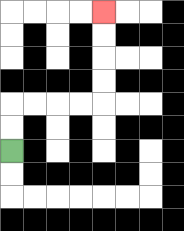{'start': '[0, 6]', 'end': '[4, 0]', 'path_directions': 'U,U,R,R,R,R,U,U,U,U', 'path_coordinates': '[[0, 6], [0, 5], [0, 4], [1, 4], [2, 4], [3, 4], [4, 4], [4, 3], [4, 2], [4, 1], [4, 0]]'}